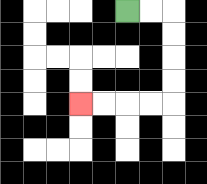{'start': '[5, 0]', 'end': '[3, 4]', 'path_directions': 'R,R,D,D,D,D,L,L,L,L', 'path_coordinates': '[[5, 0], [6, 0], [7, 0], [7, 1], [7, 2], [7, 3], [7, 4], [6, 4], [5, 4], [4, 4], [3, 4]]'}